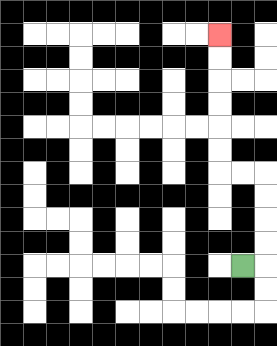{'start': '[10, 11]', 'end': '[9, 1]', 'path_directions': 'R,U,U,U,U,L,L,U,U,U,U,U,U', 'path_coordinates': '[[10, 11], [11, 11], [11, 10], [11, 9], [11, 8], [11, 7], [10, 7], [9, 7], [9, 6], [9, 5], [9, 4], [9, 3], [9, 2], [9, 1]]'}